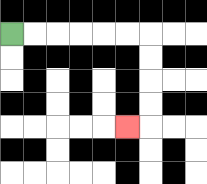{'start': '[0, 1]', 'end': '[5, 5]', 'path_directions': 'R,R,R,R,R,R,D,D,D,D,L', 'path_coordinates': '[[0, 1], [1, 1], [2, 1], [3, 1], [4, 1], [5, 1], [6, 1], [6, 2], [6, 3], [6, 4], [6, 5], [5, 5]]'}